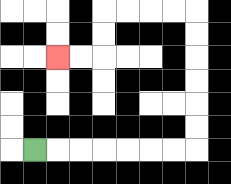{'start': '[1, 6]', 'end': '[2, 2]', 'path_directions': 'R,R,R,R,R,R,R,U,U,U,U,U,U,L,L,L,L,D,D,L,L', 'path_coordinates': '[[1, 6], [2, 6], [3, 6], [4, 6], [5, 6], [6, 6], [7, 6], [8, 6], [8, 5], [8, 4], [8, 3], [8, 2], [8, 1], [8, 0], [7, 0], [6, 0], [5, 0], [4, 0], [4, 1], [4, 2], [3, 2], [2, 2]]'}